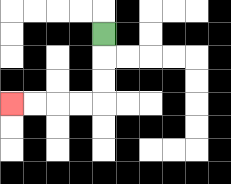{'start': '[4, 1]', 'end': '[0, 4]', 'path_directions': 'D,D,D,L,L,L,L', 'path_coordinates': '[[4, 1], [4, 2], [4, 3], [4, 4], [3, 4], [2, 4], [1, 4], [0, 4]]'}